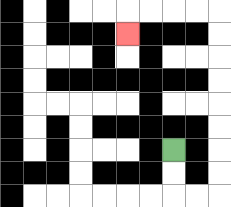{'start': '[7, 6]', 'end': '[5, 1]', 'path_directions': 'D,D,R,R,U,U,U,U,U,U,U,U,L,L,L,L,D', 'path_coordinates': '[[7, 6], [7, 7], [7, 8], [8, 8], [9, 8], [9, 7], [9, 6], [9, 5], [9, 4], [9, 3], [9, 2], [9, 1], [9, 0], [8, 0], [7, 0], [6, 0], [5, 0], [5, 1]]'}